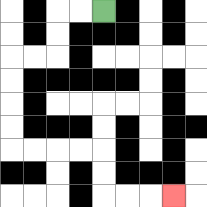{'start': '[4, 0]', 'end': '[7, 8]', 'path_directions': 'L,L,D,D,L,L,D,D,D,D,R,R,R,R,D,D,R,R,R', 'path_coordinates': '[[4, 0], [3, 0], [2, 0], [2, 1], [2, 2], [1, 2], [0, 2], [0, 3], [0, 4], [0, 5], [0, 6], [1, 6], [2, 6], [3, 6], [4, 6], [4, 7], [4, 8], [5, 8], [6, 8], [7, 8]]'}